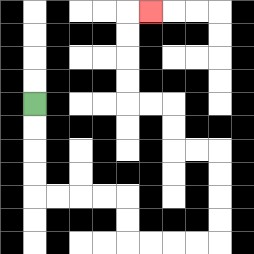{'start': '[1, 4]', 'end': '[6, 0]', 'path_directions': 'D,D,D,D,R,R,R,R,D,D,R,R,R,R,U,U,U,U,L,L,U,U,L,L,U,U,U,U,R', 'path_coordinates': '[[1, 4], [1, 5], [1, 6], [1, 7], [1, 8], [2, 8], [3, 8], [4, 8], [5, 8], [5, 9], [5, 10], [6, 10], [7, 10], [8, 10], [9, 10], [9, 9], [9, 8], [9, 7], [9, 6], [8, 6], [7, 6], [7, 5], [7, 4], [6, 4], [5, 4], [5, 3], [5, 2], [5, 1], [5, 0], [6, 0]]'}